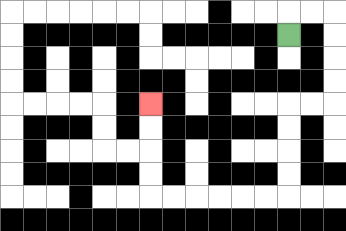{'start': '[12, 1]', 'end': '[6, 4]', 'path_directions': 'U,R,R,D,D,D,D,L,L,D,D,D,D,L,L,L,L,L,L,U,U,U,U', 'path_coordinates': '[[12, 1], [12, 0], [13, 0], [14, 0], [14, 1], [14, 2], [14, 3], [14, 4], [13, 4], [12, 4], [12, 5], [12, 6], [12, 7], [12, 8], [11, 8], [10, 8], [9, 8], [8, 8], [7, 8], [6, 8], [6, 7], [6, 6], [6, 5], [6, 4]]'}